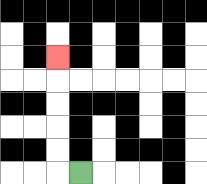{'start': '[3, 7]', 'end': '[2, 2]', 'path_directions': 'L,U,U,U,U,U', 'path_coordinates': '[[3, 7], [2, 7], [2, 6], [2, 5], [2, 4], [2, 3], [2, 2]]'}